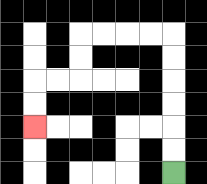{'start': '[7, 7]', 'end': '[1, 5]', 'path_directions': 'U,U,U,U,U,U,L,L,L,L,D,D,L,L,D,D', 'path_coordinates': '[[7, 7], [7, 6], [7, 5], [7, 4], [7, 3], [7, 2], [7, 1], [6, 1], [5, 1], [4, 1], [3, 1], [3, 2], [3, 3], [2, 3], [1, 3], [1, 4], [1, 5]]'}